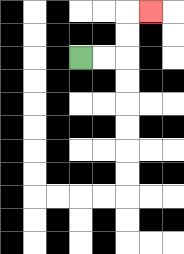{'start': '[3, 2]', 'end': '[6, 0]', 'path_directions': 'R,R,U,U,R', 'path_coordinates': '[[3, 2], [4, 2], [5, 2], [5, 1], [5, 0], [6, 0]]'}